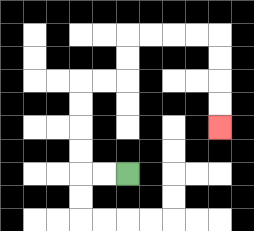{'start': '[5, 7]', 'end': '[9, 5]', 'path_directions': 'L,L,U,U,U,U,R,R,U,U,R,R,R,R,D,D,D,D', 'path_coordinates': '[[5, 7], [4, 7], [3, 7], [3, 6], [3, 5], [3, 4], [3, 3], [4, 3], [5, 3], [5, 2], [5, 1], [6, 1], [7, 1], [8, 1], [9, 1], [9, 2], [9, 3], [9, 4], [9, 5]]'}